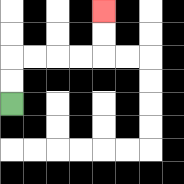{'start': '[0, 4]', 'end': '[4, 0]', 'path_directions': 'U,U,R,R,R,R,U,U', 'path_coordinates': '[[0, 4], [0, 3], [0, 2], [1, 2], [2, 2], [3, 2], [4, 2], [4, 1], [4, 0]]'}